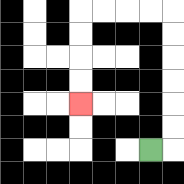{'start': '[6, 6]', 'end': '[3, 4]', 'path_directions': 'R,U,U,U,U,U,U,L,L,L,L,D,D,D,D', 'path_coordinates': '[[6, 6], [7, 6], [7, 5], [7, 4], [7, 3], [7, 2], [7, 1], [7, 0], [6, 0], [5, 0], [4, 0], [3, 0], [3, 1], [3, 2], [3, 3], [3, 4]]'}